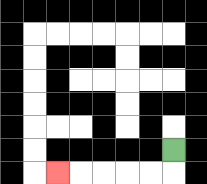{'start': '[7, 6]', 'end': '[2, 7]', 'path_directions': 'D,L,L,L,L,L', 'path_coordinates': '[[7, 6], [7, 7], [6, 7], [5, 7], [4, 7], [3, 7], [2, 7]]'}